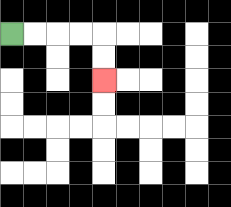{'start': '[0, 1]', 'end': '[4, 3]', 'path_directions': 'R,R,R,R,D,D', 'path_coordinates': '[[0, 1], [1, 1], [2, 1], [3, 1], [4, 1], [4, 2], [4, 3]]'}